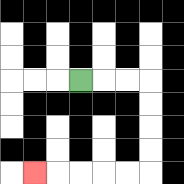{'start': '[3, 3]', 'end': '[1, 7]', 'path_directions': 'R,R,R,D,D,D,D,L,L,L,L,L', 'path_coordinates': '[[3, 3], [4, 3], [5, 3], [6, 3], [6, 4], [6, 5], [6, 6], [6, 7], [5, 7], [4, 7], [3, 7], [2, 7], [1, 7]]'}